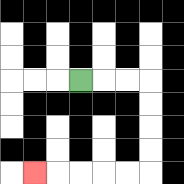{'start': '[3, 3]', 'end': '[1, 7]', 'path_directions': 'R,R,R,D,D,D,D,L,L,L,L,L', 'path_coordinates': '[[3, 3], [4, 3], [5, 3], [6, 3], [6, 4], [6, 5], [6, 6], [6, 7], [5, 7], [4, 7], [3, 7], [2, 7], [1, 7]]'}